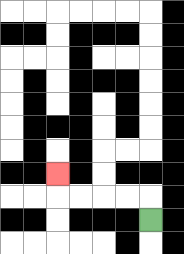{'start': '[6, 9]', 'end': '[2, 7]', 'path_directions': 'U,L,L,L,L,U', 'path_coordinates': '[[6, 9], [6, 8], [5, 8], [4, 8], [3, 8], [2, 8], [2, 7]]'}